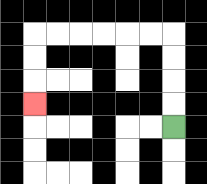{'start': '[7, 5]', 'end': '[1, 4]', 'path_directions': 'U,U,U,U,L,L,L,L,L,L,D,D,D', 'path_coordinates': '[[7, 5], [7, 4], [7, 3], [7, 2], [7, 1], [6, 1], [5, 1], [4, 1], [3, 1], [2, 1], [1, 1], [1, 2], [1, 3], [1, 4]]'}